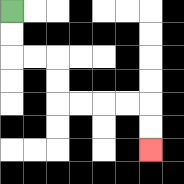{'start': '[0, 0]', 'end': '[6, 6]', 'path_directions': 'D,D,R,R,D,D,R,R,R,R,D,D', 'path_coordinates': '[[0, 0], [0, 1], [0, 2], [1, 2], [2, 2], [2, 3], [2, 4], [3, 4], [4, 4], [5, 4], [6, 4], [6, 5], [6, 6]]'}